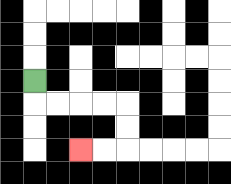{'start': '[1, 3]', 'end': '[3, 6]', 'path_directions': 'D,R,R,R,R,D,D,L,L', 'path_coordinates': '[[1, 3], [1, 4], [2, 4], [3, 4], [4, 4], [5, 4], [5, 5], [5, 6], [4, 6], [3, 6]]'}